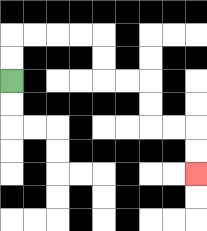{'start': '[0, 3]', 'end': '[8, 7]', 'path_directions': 'U,U,R,R,R,R,D,D,R,R,D,D,R,R,D,D', 'path_coordinates': '[[0, 3], [0, 2], [0, 1], [1, 1], [2, 1], [3, 1], [4, 1], [4, 2], [4, 3], [5, 3], [6, 3], [6, 4], [6, 5], [7, 5], [8, 5], [8, 6], [8, 7]]'}